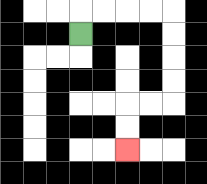{'start': '[3, 1]', 'end': '[5, 6]', 'path_directions': 'U,R,R,R,R,D,D,D,D,L,L,D,D', 'path_coordinates': '[[3, 1], [3, 0], [4, 0], [5, 0], [6, 0], [7, 0], [7, 1], [7, 2], [7, 3], [7, 4], [6, 4], [5, 4], [5, 5], [5, 6]]'}